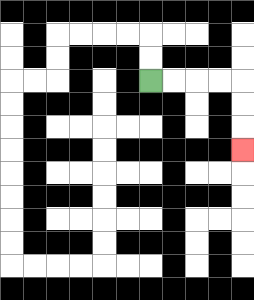{'start': '[6, 3]', 'end': '[10, 6]', 'path_directions': 'R,R,R,R,D,D,D', 'path_coordinates': '[[6, 3], [7, 3], [8, 3], [9, 3], [10, 3], [10, 4], [10, 5], [10, 6]]'}